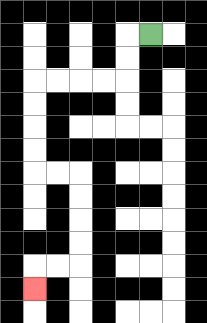{'start': '[6, 1]', 'end': '[1, 12]', 'path_directions': 'L,D,D,L,L,L,L,D,D,D,D,R,R,D,D,D,D,L,L,D', 'path_coordinates': '[[6, 1], [5, 1], [5, 2], [5, 3], [4, 3], [3, 3], [2, 3], [1, 3], [1, 4], [1, 5], [1, 6], [1, 7], [2, 7], [3, 7], [3, 8], [3, 9], [3, 10], [3, 11], [2, 11], [1, 11], [1, 12]]'}